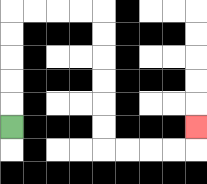{'start': '[0, 5]', 'end': '[8, 5]', 'path_directions': 'U,U,U,U,U,R,R,R,R,D,D,D,D,D,D,R,R,R,R,U', 'path_coordinates': '[[0, 5], [0, 4], [0, 3], [0, 2], [0, 1], [0, 0], [1, 0], [2, 0], [3, 0], [4, 0], [4, 1], [4, 2], [4, 3], [4, 4], [4, 5], [4, 6], [5, 6], [6, 6], [7, 6], [8, 6], [8, 5]]'}